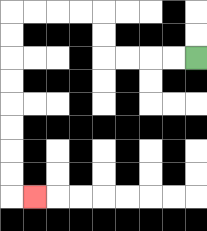{'start': '[8, 2]', 'end': '[1, 8]', 'path_directions': 'L,L,L,L,U,U,L,L,L,L,D,D,D,D,D,D,D,D,R', 'path_coordinates': '[[8, 2], [7, 2], [6, 2], [5, 2], [4, 2], [4, 1], [4, 0], [3, 0], [2, 0], [1, 0], [0, 0], [0, 1], [0, 2], [0, 3], [0, 4], [0, 5], [0, 6], [0, 7], [0, 8], [1, 8]]'}